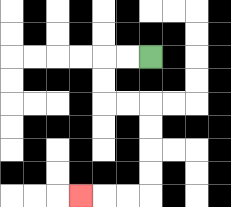{'start': '[6, 2]', 'end': '[3, 8]', 'path_directions': 'L,L,D,D,R,R,D,D,D,D,L,L,L', 'path_coordinates': '[[6, 2], [5, 2], [4, 2], [4, 3], [4, 4], [5, 4], [6, 4], [6, 5], [6, 6], [6, 7], [6, 8], [5, 8], [4, 8], [3, 8]]'}